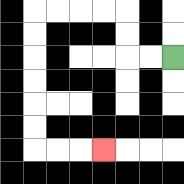{'start': '[7, 2]', 'end': '[4, 6]', 'path_directions': 'L,L,U,U,L,L,L,L,D,D,D,D,D,D,R,R,R', 'path_coordinates': '[[7, 2], [6, 2], [5, 2], [5, 1], [5, 0], [4, 0], [3, 0], [2, 0], [1, 0], [1, 1], [1, 2], [1, 3], [1, 4], [1, 5], [1, 6], [2, 6], [3, 6], [4, 6]]'}